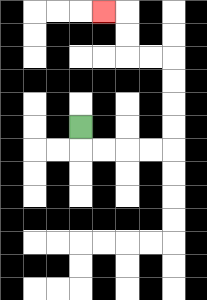{'start': '[3, 5]', 'end': '[4, 0]', 'path_directions': 'D,R,R,R,R,U,U,U,U,L,L,U,U,L', 'path_coordinates': '[[3, 5], [3, 6], [4, 6], [5, 6], [6, 6], [7, 6], [7, 5], [7, 4], [7, 3], [7, 2], [6, 2], [5, 2], [5, 1], [5, 0], [4, 0]]'}